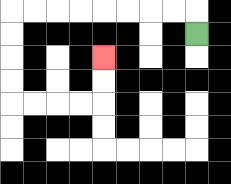{'start': '[8, 1]', 'end': '[4, 2]', 'path_directions': 'U,L,L,L,L,L,L,L,L,D,D,D,D,R,R,R,R,U,U', 'path_coordinates': '[[8, 1], [8, 0], [7, 0], [6, 0], [5, 0], [4, 0], [3, 0], [2, 0], [1, 0], [0, 0], [0, 1], [0, 2], [0, 3], [0, 4], [1, 4], [2, 4], [3, 4], [4, 4], [4, 3], [4, 2]]'}